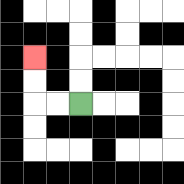{'start': '[3, 4]', 'end': '[1, 2]', 'path_directions': 'L,L,U,U', 'path_coordinates': '[[3, 4], [2, 4], [1, 4], [1, 3], [1, 2]]'}